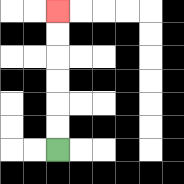{'start': '[2, 6]', 'end': '[2, 0]', 'path_directions': 'U,U,U,U,U,U', 'path_coordinates': '[[2, 6], [2, 5], [2, 4], [2, 3], [2, 2], [2, 1], [2, 0]]'}